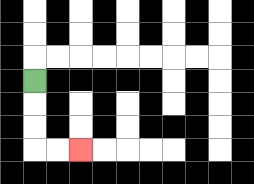{'start': '[1, 3]', 'end': '[3, 6]', 'path_directions': 'D,D,D,R,R', 'path_coordinates': '[[1, 3], [1, 4], [1, 5], [1, 6], [2, 6], [3, 6]]'}